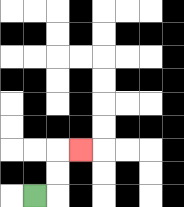{'start': '[1, 8]', 'end': '[3, 6]', 'path_directions': 'R,U,U,R', 'path_coordinates': '[[1, 8], [2, 8], [2, 7], [2, 6], [3, 6]]'}